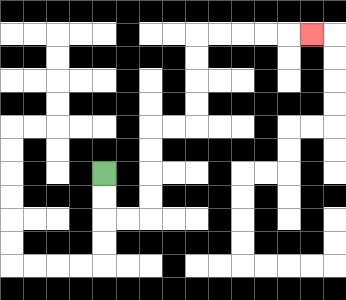{'start': '[4, 7]', 'end': '[13, 1]', 'path_directions': 'D,D,R,R,U,U,U,U,R,R,U,U,U,U,R,R,R,R,R', 'path_coordinates': '[[4, 7], [4, 8], [4, 9], [5, 9], [6, 9], [6, 8], [6, 7], [6, 6], [6, 5], [7, 5], [8, 5], [8, 4], [8, 3], [8, 2], [8, 1], [9, 1], [10, 1], [11, 1], [12, 1], [13, 1]]'}